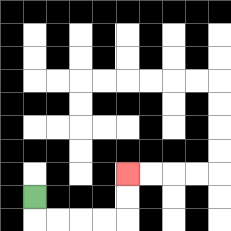{'start': '[1, 8]', 'end': '[5, 7]', 'path_directions': 'D,R,R,R,R,U,U', 'path_coordinates': '[[1, 8], [1, 9], [2, 9], [3, 9], [4, 9], [5, 9], [5, 8], [5, 7]]'}